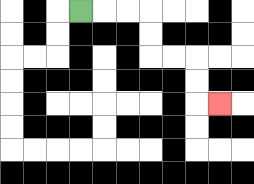{'start': '[3, 0]', 'end': '[9, 4]', 'path_directions': 'R,R,R,D,D,R,R,D,D,R', 'path_coordinates': '[[3, 0], [4, 0], [5, 0], [6, 0], [6, 1], [6, 2], [7, 2], [8, 2], [8, 3], [8, 4], [9, 4]]'}